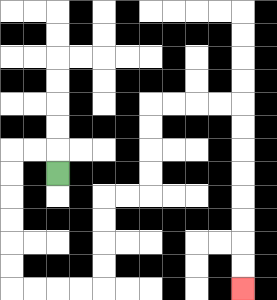{'start': '[2, 7]', 'end': '[10, 12]', 'path_directions': 'U,L,L,D,D,D,D,D,D,R,R,R,R,U,U,U,U,R,R,U,U,U,U,R,R,R,R,D,D,D,D,D,D,D,D', 'path_coordinates': '[[2, 7], [2, 6], [1, 6], [0, 6], [0, 7], [0, 8], [0, 9], [0, 10], [0, 11], [0, 12], [1, 12], [2, 12], [3, 12], [4, 12], [4, 11], [4, 10], [4, 9], [4, 8], [5, 8], [6, 8], [6, 7], [6, 6], [6, 5], [6, 4], [7, 4], [8, 4], [9, 4], [10, 4], [10, 5], [10, 6], [10, 7], [10, 8], [10, 9], [10, 10], [10, 11], [10, 12]]'}